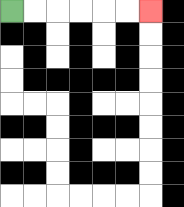{'start': '[0, 0]', 'end': '[6, 0]', 'path_directions': 'R,R,R,R,R,R', 'path_coordinates': '[[0, 0], [1, 0], [2, 0], [3, 0], [4, 0], [5, 0], [6, 0]]'}